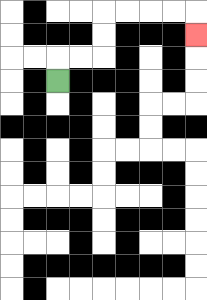{'start': '[2, 3]', 'end': '[8, 1]', 'path_directions': 'U,R,R,U,U,R,R,R,R,D', 'path_coordinates': '[[2, 3], [2, 2], [3, 2], [4, 2], [4, 1], [4, 0], [5, 0], [6, 0], [7, 0], [8, 0], [8, 1]]'}